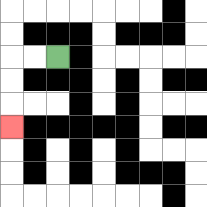{'start': '[2, 2]', 'end': '[0, 5]', 'path_directions': 'L,L,D,D,D', 'path_coordinates': '[[2, 2], [1, 2], [0, 2], [0, 3], [0, 4], [0, 5]]'}